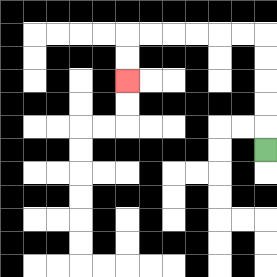{'start': '[11, 6]', 'end': '[5, 3]', 'path_directions': 'U,U,U,U,U,L,L,L,L,L,L,D,D', 'path_coordinates': '[[11, 6], [11, 5], [11, 4], [11, 3], [11, 2], [11, 1], [10, 1], [9, 1], [8, 1], [7, 1], [6, 1], [5, 1], [5, 2], [5, 3]]'}